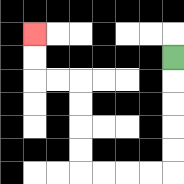{'start': '[7, 2]', 'end': '[1, 1]', 'path_directions': 'D,D,D,D,D,L,L,L,L,U,U,U,U,L,L,U,U', 'path_coordinates': '[[7, 2], [7, 3], [7, 4], [7, 5], [7, 6], [7, 7], [6, 7], [5, 7], [4, 7], [3, 7], [3, 6], [3, 5], [3, 4], [3, 3], [2, 3], [1, 3], [1, 2], [1, 1]]'}